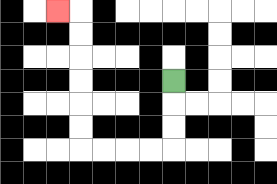{'start': '[7, 3]', 'end': '[2, 0]', 'path_directions': 'D,D,D,L,L,L,L,U,U,U,U,U,U,L', 'path_coordinates': '[[7, 3], [7, 4], [7, 5], [7, 6], [6, 6], [5, 6], [4, 6], [3, 6], [3, 5], [3, 4], [3, 3], [3, 2], [3, 1], [3, 0], [2, 0]]'}